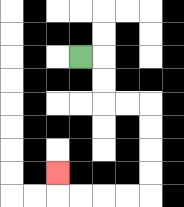{'start': '[3, 2]', 'end': '[2, 7]', 'path_directions': 'R,D,D,R,R,D,D,D,D,L,L,L,L,U', 'path_coordinates': '[[3, 2], [4, 2], [4, 3], [4, 4], [5, 4], [6, 4], [6, 5], [6, 6], [6, 7], [6, 8], [5, 8], [4, 8], [3, 8], [2, 8], [2, 7]]'}